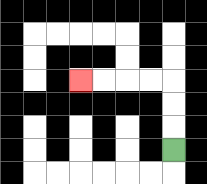{'start': '[7, 6]', 'end': '[3, 3]', 'path_directions': 'U,U,U,L,L,L,L', 'path_coordinates': '[[7, 6], [7, 5], [7, 4], [7, 3], [6, 3], [5, 3], [4, 3], [3, 3]]'}